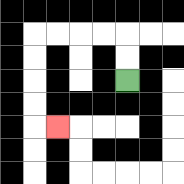{'start': '[5, 3]', 'end': '[2, 5]', 'path_directions': 'U,U,L,L,L,L,D,D,D,D,R', 'path_coordinates': '[[5, 3], [5, 2], [5, 1], [4, 1], [3, 1], [2, 1], [1, 1], [1, 2], [1, 3], [1, 4], [1, 5], [2, 5]]'}